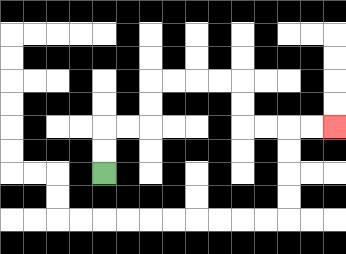{'start': '[4, 7]', 'end': '[14, 5]', 'path_directions': 'U,U,R,R,U,U,R,R,R,R,D,D,R,R,R,R', 'path_coordinates': '[[4, 7], [4, 6], [4, 5], [5, 5], [6, 5], [6, 4], [6, 3], [7, 3], [8, 3], [9, 3], [10, 3], [10, 4], [10, 5], [11, 5], [12, 5], [13, 5], [14, 5]]'}